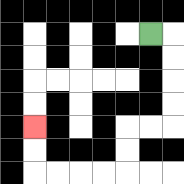{'start': '[6, 1]', 'end': '[1, 5]', 'path_directions': 'R,D,D,D,D,L,L,D,D,L,L,L,L,U,U', 'path_coordinates': '[[6, 1], [7, 1], [7, 2], [7, 3], [7, 4], [7, 5], [6, 5], [5, 5], [5, 6], [5, 7], [4, 7], [3, 7], [2, 7], [1, 7], [1, 6], [1, 5]]'}